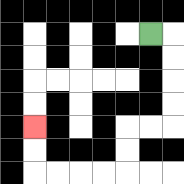{'start': '[6, 1]', 'end': '[1, 5]', 'path_directions': 'R,D,D,D,D,L,L,D,D,L,L,L,L,U,U', 'path_coordinates': '[[6, 1], [7, 1], [7, 2], [7, 3], [7, 4], [7, 5], [6, 5], [5, 5], [5, 6], [5, 7], [4, 7], [3, 7], [2, 7], [1, 7], [1, 6], [1, 5]]'}